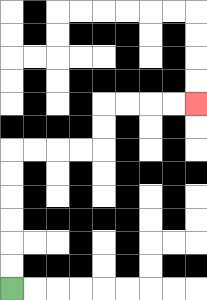{'start': '[0, 12]', 'end': '[8, 4]', 'path_directions': 'U,U,U,U,U,U,R,R,R,R,U,U,R,R,R,R', 'path_coordinates': '[[0, 12], [0, 11], [0, 10], [0, 9], [0, 8], [0, 7], [0, 6], [1, 6], [2, 6], [3, 6], [4, 6], [4, 5], [4, 4], [5, 4], [6, 4], [7, 4], [8, 4]]'}